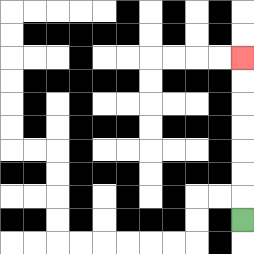{'start': '[10, 9]', 'end': '[10, 2]', 'path_directions': 'U,U,U,U,U,U,U', 'path_coordinates': '[[10, 9], [10, 8], [10, 7], [10, 6], [10, 5], [10, 4], [10, 3], [10, 2]]'}